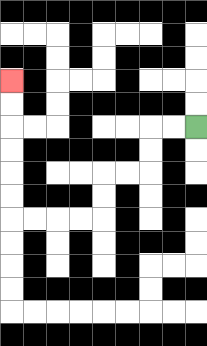{'start': '[8, 5]', 'end': '[0, 3]', 'path_directions': 'L,L,D,D,L,L,D,D,L,L,L,L,U,U,U,U,U,U', 'path_coordinates': '[[8, 5], [7, 5], [6, 5], [6, 6], [6, 7], [5, 7], [4, 7], [4, 8], [4, 9], [3, 9], [2, 9], [1, 9], [0, 9], [0, 8], [0, 7], [0, 6], [0, 5], [0, 4], [0, 3]]'}